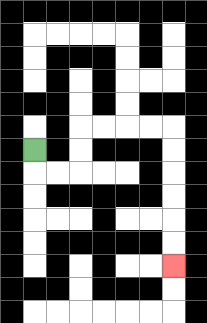{'start': '[1, 6]', 'end': '[7, 11]', 'path_directions': 'D,R,R,U,U,R,R,R,R,D,D,D,D,D,D', 'path_coordinates': '[[1, 6], [1, 7], [2, 7], [3, 7], [3, 6], [3, 5], [4, 5], [5, 5], [6, 5], [7, 5], [7, 6], [7, 7], [7, 8], [7, 9], [7, 10], [7, 11]]'}